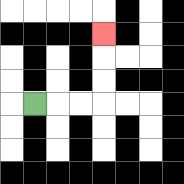{'start': '[1, 4]', 'end': '[4, 1]', 'path_directions': 'R,R,R,U,U,U', 'path_coordinates': '[[1, 4], [2, 4], [3, 4], [4, 4], [4, 3], [4, 2], [4, 1]]'}